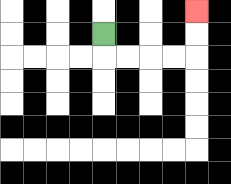{'start': '[4, 1]', 'end': '[8, 0]', 'path_directions': 'D,R,R,R,R,U,U', 'path_coordinates': '[[4, 1], [4, 2], [5, 2], [6, 2], [7, 2], [8, 2], [8, 1], [8, 0]]'}